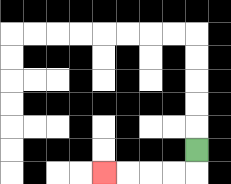{'start': '[8, 6]', 'end': '[4, 7]', 'path_directions': 'D,L,L,L,L', 'path_coordinates': '[[8, 6], [8, 7], [7, 7], [6, 7], [5, 7], [4, 7]]'}